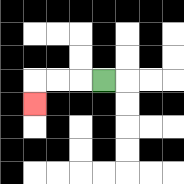{'start': '[4, 3]', 'end': '[1, 4]', 'path_directions': 'L,L,L,D', 'path_coordinates': '[[4, 3], [3, 3], [2, 3], [1, 3], [1, 4]]'}